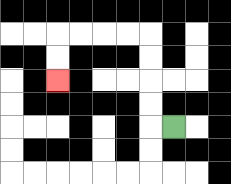{'start': '[7, 5]', 'end': '[2, 3]', 'path_directions': 'L,U,U,U,U,L,L,L,L,D,D', 'path_coordinates': '[[7, 5], [6, 5], [6, 4], [6, 3], [6, 2], [6, 1], [5, 1], [4, 1], [3, 1], [2, 1], [2, 2], [2, 3]]'}